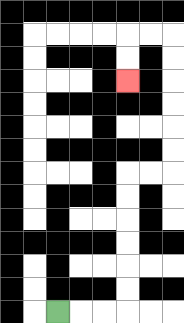{'start': '[2, 13]', 'end': '[5, 3]', 'path_directions': 'R,R,R,U,U,U,U,U,U,R,R,U,U,U,U,U,U,L,L,D,D', 'path_coordinates': '[[2, 13], [3, 13], [4, 13], [5, 13], [5, 12], [5, 11], [5, 10], [5, 9], [5, 8], [5, 7], [6, 7], [7, 7], [7, 6], [7, 5], [7, 4], [7, 3], [7, 2], [7, 1], [6, 1], [5, 1], [5, 2], [5, 3]]'}